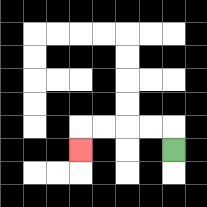{'start': '[7, 6]', 'end': '[3, 6]', 'path_directions': 'U,L,L,L,L,D', 'path_coordinates': '[[7, 6], [7, 5], [6, 5], [5, 5], [4, 5], [3, 5], [3, 6]]'}